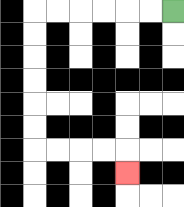{'start': '[7, 0]', 'end': '[5, 7]', 'path_directions': 'L,L,L,L,L,L,D,D,D,D,D,D,R,R,R,R,D', 'path_coordinates': '[[7, 0], [6, 0], [5, 0], [4, 0], [3, 0], [2, 0], [1, 0], [1, 1], [1, 2], [1, 3], [1, 4], [1, 5], [1, 6], [2, 6], [3, 6], [4, 6], [5, 6], [5, 7]]'}